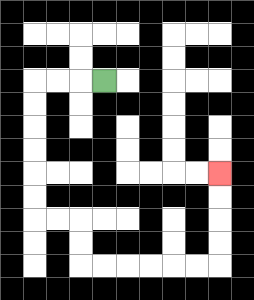{'start': '[4, 3]', 'end': '[9, 7]', 'path_directions': 'L,L,L,D,D,D,D,D,D,R,R,D,D,R,R,R,R,R,R,U,U,U,U', 'path_coordinates': '[[4, 3], [3, 3], [2, 3], [1, 3], [1, 4], [1, 5], [1, 6], [1, 7], [1, 8], [1, 9], [2, 9], [3, 9], [3, 10], [3, 11], [4, 11], [5, 11], [6, 11], [7, 11], [8, 11], [9, 11], [9, 10], [9, 9], [9, 8], [9, 7]]'}